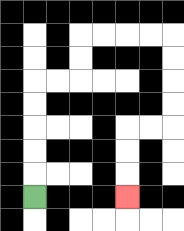{'start': '[1, 8]', 'end': '[5, 8]', 'path_directions': 'U,U,U,U,U,R,R,U,U,R,R,R,R,D,D,D,D,L,L,D,D,D', 'path_coordinates': '[[1, 8], [1, 7], [1, 6], [1, 5], [1, 4], [1, 3], [2, 3], [3, 3], [3, 2], [3, 1], [4, 1], [5, 1], [6, 1], [7, 1], [7, 2], [7, 3], [7, 4], [7, 5], [6, 5], [5, 5], [5, 6], [5, 7], [5, 8]]'}